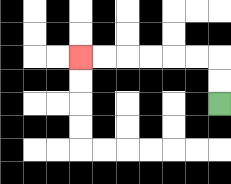{'start': '[9, 4]', 'end': '[3, 2]', 'path_directions': 'U,U,L,L,L,L,L,L', 'path_coordinates': '[[9, 4], [9, 3], [9, 2], [8, 2], [7, 2], [6, 2], [5, 2], [4, 2], [3, 2]]'}